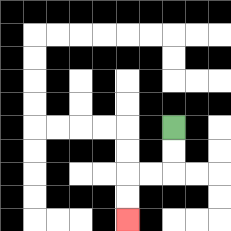{'start': '[7, 5]', 'end': '[5, 9]', 'path_directions': 'D,D,L,L,D,D', 'path_coordinates': '[[7, 5], [7, 6], [7, 7], [6, 7], [5, 7], [5, 8], [5, 9]]'}